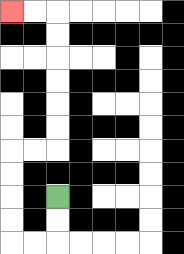{'start': '[2, 8]', 'end': '[0, 0]', 'path_directions': 'D,D,L,L,U,U,U,U,R,R,U,U,U,U,U,U,L,L', 'path_coordinates': '[[2, 8], [2, 9], [2, 10], [1, 10], [0, 10], [0, 9], [0, 8], [0, 7], [0, 6], [1, 6], [2, 6], [2, 5], [2, 4], [2, 3], [2, 2], [2, 1], [2, 0], [1, 0], [0, 0]]'}